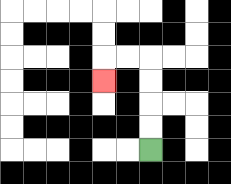{'start': '[6, 6]', 'end': '[4, 3]', 'path_directions': 'U,U,U,U,L,L,D', 'path_coordinates': '[[6, 6], [6, 5], [6, 4], [6, 3], [6, 2], [5, 2], [4, 2], [4, 3]]'}